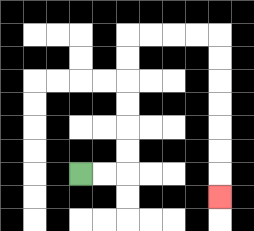{'start': '[3, 7]', 'end': '[9, 8]', 'path_directions': 'R,R,U,U,U,U,U,U,R,R,R,R,D,D,D,D,D,D,D', 'path_coordinates': '[[3, 7], [4, 7], [5, 7], [5, 6], [5, 5], [5, 4], [5, 3], [5, 2], [5, 1], [6, 1], [7, 1], [8, 1], [9, 1], [9, 2], [9, 3], [9, 4], [9, 5], [9, 6], [9, 7], [9, 8]]'}